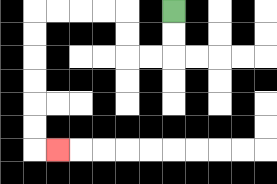{'start': '[7, 0]', 'end': '[2, 6]', 'path_directions': 'D,D,L,L,U,U,L,L,L,L,D,D,D,D,D,D,R', 'path_coordinates': '[[7, 0], [7, 1], [7, 2], [6, 2], [5, 2], [5, 1], [5, 0], [4, 0], [3, 0], [2, 0], [1, 0], [1, 1], [1, 2], [1, 3], [1, 4], [1, 5], [1, 6], [2, 6]]'}